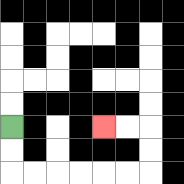{'start': '[0, 5]', 'end': '[4, 5]', 'path_directions': 'D,D,R,R,R,R,R,R,U,U,L,L', 'path_coordinates': '[[0, 5], [0, 6], [0, 7], [1, 7], [2, 7], [3, 7], [4, 7], [5, 7], [6, 7], [6, 6], [6, 5], [5, 5], [4, 5]]'}